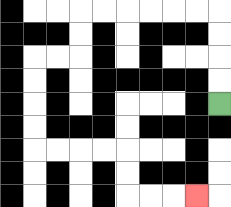{'start': '[9, 4]', 'end': '[8, 8]', 'path_directions': 'U,U,U,U,L,L,L,L,L,L,D,D,L,L,D,D,D,D,R,R,R,R,D,D,R,R,R', 'path_coordinates': '[[9, 4], [9, 3], [9, 2], [9, 1], [9, 0], [8, 0], [7, 0], [6, 0], [5, 0], [4, 0], [3, 0], [3, 1], [3, 2], [2, 2], [1, 2], [1, 3], [1, 4], [1, 5], [1, 6], [2, 6], [3, 6], [4, 6], [5, 6], [5, 7], [5, 8], [6, 8], [7, 8], [8, 8]]'}